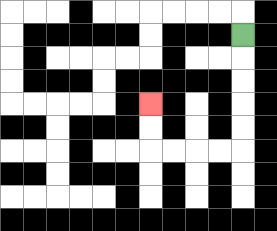{'start': '[10, 1]', 'end': '[6, 4]', 'path_directions': 'D,D,D,D,D,L,L,L,L,U,U', 'path_coordinates': '[[10, 1], [10, 2], [10, 3], [10, 4], [10, 5], [10, 6], [9, 6], [8, 6], [7, 6], [6, 6], [6, 5], [6, 4]]'}